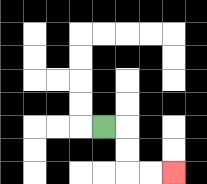{'start': '[4, 5]', 'end': '[7, 7]', 'path_directions': 'R,D,D,R,R', 'path_coordinates': '[[4, 5], [5, 5], [5, 6], [5, 7], [6, 7], [7, 7]]'}